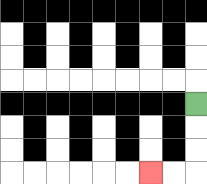{'start': '[8, 4]', 'end': '[6, 7]', 'path_directions': 'D,D,D,L,L', 'path_coordinates': '[[8, 4], [8, 5], [8, 6], [8, 7], [7, 7], [6, 7]]'}